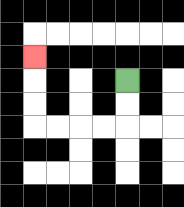{'start': '[5, 3]', 'end': '[1, 2]', 'path_directions': 'D,D,L,L,L,L,U,U,U', 'path_coordinates': '[[5, 3], [5, 4], [5, 5], [4, 5], [3, 5], [2, 5], [1, 5], [1, 4], [1, 3], [1, 2]]'}